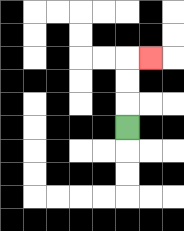{'start': '[5, 5]', 'end': '[6, 2]', 'path_directions': 'U,U,U,R', 'path_coordinates': '[[5, 5], [5, 4], [5, 3], [5, 2], [6, 2]]'}